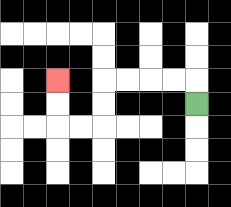{'start': '[8, 4]', 'end': '[2, 3]', 'path_directions': 'U,L,L,L,L,D,D,L,L,U,U', 'path_coordinates': '[[8, 4], [8, 3], [7, 3], [6, 3], [5, 3], [4, 3], [4, 4], [4, 5], [3, 5], [2, 5], [2, 4], [2, 3]]'}